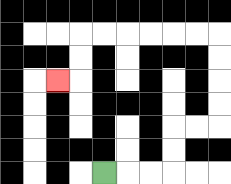{'start': '[4, 7]', 'end': '[2, 3]', 'path_directions': 'R,R,R,U,U,R,R,U,U,U,U,L,L,L,L,L,L,D,D,L', 'path_coordinates': '[[4, 7], [5, 7], [6, 7], [7, 7], [7, 6], [7, 5], [8, 5], [9, 5], [9, 4], [9, 3], [9, 2], [9, 1], [8, 1], [7, 1], [6, 1], [5, 1], [4, 1], [3, 1], [3, 2], [3, 3], [2, 3]]'}